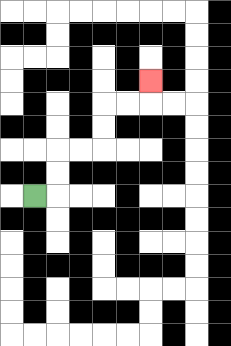{'start': '[1, 8]', 'end': '[6, 3]', 'path_directions': 'R,U,U,R,R,U,U,R,R,U', 'path_coordinates': '[[1, 8], [2, 8], [2, 7], [2, 6], [3, 6], [4, 6], [4, 5], [4, 4], [5, 4], [6, 4], [6, 3]]'}